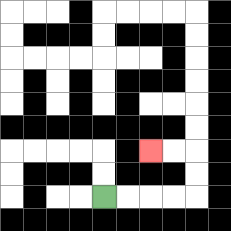{'start': '[4, 8]', 'end': '[6, 6]', 'path_directions': 'R,R,R,R,U,U,L,L', 'path_coordinates': '[[4, 8], [5, 8], [6, 8], [7, 8], [8, 8], [8, 7], [8, 6], [7, 6], [6, 6]]'}